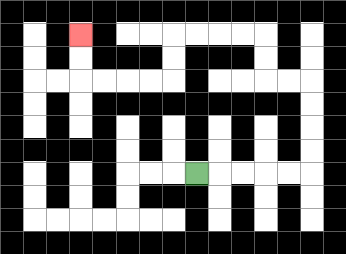{'start': '[8, 7]', 'end': '[3, 1]', 'path_directions': 'R,R,R,R,R,U,U,U,U,L,L,U,U,L,L,L,L,D,D,L,L,L,L,U,U', 'path_coordinates': '[[8, 7], [9, 7], [10, 7], [11, 7], [12, 7], [13, 7], [13, 6], [13, 5], [13, 4], [13, 3], [12, 3], [11, 3], [11, 2], [11, 1], [10, 1], [9, 1], [8, 1], [7, 1], [7, 2], [7, 3], [6, 3], [5, 3], [4, 3], [3, 3], [3, 2], [3, 1]]'}